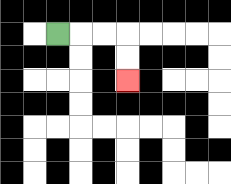{'start': '[2, 1]', 'end': '[5, 3]', 'path_directions': 'R,R,R,D,D', 'path_coordinates': '[[2, 1], [3, 1], [4, 1], [5, 1], [5, 2], [5, 3]]'}